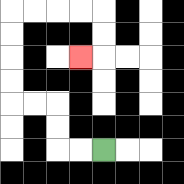{'start': '[4, 6]', 'end': '[3, 2]', 'path_directions': 'L,L,U,U,L,L,U,U,U,U,R,R,R,R,D,D,L', 'path_coordinates': '[[4, 6], [3, 6], [2, 6], [2, 5], [2, 4], [1, 4], [0, 4], [0, 3], [0, 2], [0, 1], [0, 0], [1, 0], [2, 0], [3, 0], [4, 0], [4, 1], [4, 2], [3, 2]]'}